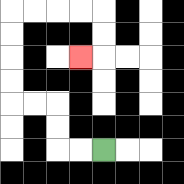{'start': '[4, 6]', 'end': '[3, 2]', 'path_directions': 'L,L,U,U,L,L,U,U,U,U,R,R,R,R,D,D,L', 'path_coordinates': '[[4, 6], [3, 6], [2, 6], [2, 5], [2, 4], [1, 4], [0, 4], [0, 3], [0, 2], [0, 1], [0, 0], [1, 0], [2, 0], [3, 0], [4, 0], [4, 1], [4, 2], [3, 2]]'}